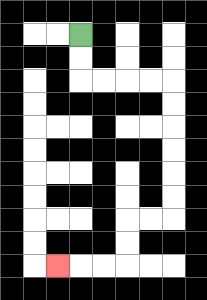{'start': '[3, 1]', 'end': '[2, 11]', 'path_directions': 'D,D,R,R,R,R,D,D,D,D,D,D,L,L,D,D,L,L,L', 'path_coordinates': '[[3, 1], [3, 2], [3, 3], [4, 3], [5, 3], [6, 3], [7, 3], [7, 4], [7, 5], [7, 6], [7, 7], [7, 8], [7, 9], [6, 9], [5, 9], [5, 10], [5, 11], [4, 11], [3, 11], [2, 11]]'}